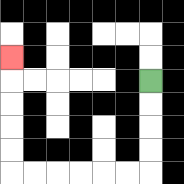{'start': '[6, 3]', 'end': '[0, 2]', 'path_directions': 'D,D,D,D,L,L,L,L,L,L,U,U,U,U,U', 'path_coordinates': '[[6, 3], [6, 4], [6, 5], [6, 6], [6, 7], [5, 7], [4, 7], [3, 7], [2, 7], [1, 7], [0, 7], [0, 6], [0, 5], [0, 4], [0, 3], [0, 2]]'}